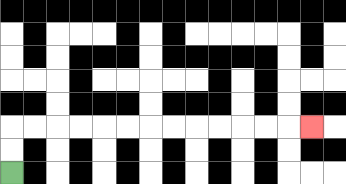{'start': '[0, 7]', 'end': '[13, 5]', 'path_directions': 'U,U,R,R,R,R,R,R,R,R,R,R,R,R,R', 'path_coordinates': '[[0, 7], [0, 6], [0, 5], [1, 5], [2, 5], [3, 5], [4, 5], [5, 5], [6, 5], [7, 5], [8, 5], [9, 5], [10, 5], [11, 5], [12, 5], [13, 5]]'}